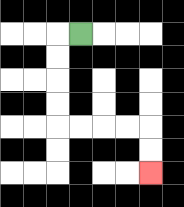{'start': '[3, 1]', 'end': '[6, 7]', 'path_directions': 'L,D,D,D,D,R,R,R,R,D,D', 'path_coordinates': '[[3, 1], [2, 1], [2, 2], [2, 3], [2, 4], [2, 5], [3, 5], [4, 5], [5, 5], [6, 5], [6, 6], [6, 7]]'}